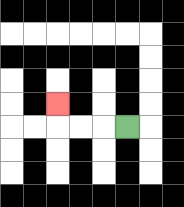{'start': '[5, 5]', 'end': '[2, 4]', 'path_directions': 'L,L,L,U', 'path_coordinates': '[[5, 5], [4, 5], [3, 5], [2, 5], [2, 4]]'}